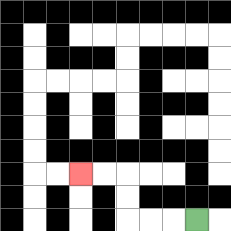{'start': '[8, 9]', 'end': '[3, 7]', 'path_directions': 'L,L,L,U,U,L,L', 'path_coordinates': '[[8, 9], [7, 9], [6, 9], [5, 9], [5, 8], [5, 7], [4, 7], [3, 7]]'}